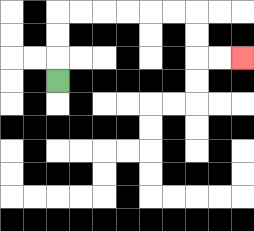{'start': '[2, 3]', 'end': '[10, 2]', 'path_directions': 'U,U,U,R,R,R,R,R,R,D,D,R,R', 'path_coordinates': '[[2, 3], [2, 2], [2, 1], [2, 0], [3, 0], [4, 0], [5, 0], [6, 0], [7, 0], [8, 0], [8, 1], [8, 2], [9, 2], [10, 2]]'}